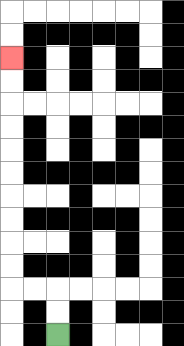{'start': '[2, 14]', 'end': '[0, 2]', 'path_directions': 'U,U,L,L,U,U,U,U,U,U,U,U,U,U', 'path_coordinates': '[[2, 14], [2, 13], [2, 12], [1, 12], [0, 12], [0, 11], [0, 10], [0, 9], [0, 8], [0, 7], [0, 6], [0, 5], [0, 4], [0, 3], [0, 2]]'}